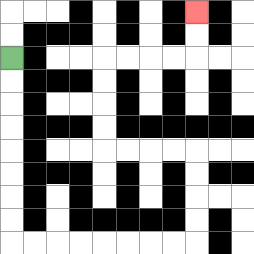{'start': '[0, 2]', 'end': '[8, 0]', 'path_directions': 'D,D,D,D,D,D,D,D,R,R,R,R,R,R,R,R,U,U,U,U,L,L,L,L,U,U,U,U,R,R,R,R,U,U', 'path_coordinates': '[[0, 2], [0, 3], [0, 4], [0, 5], [0, 6], [0, 7], [0, 8], [0, 9], [0, 10], [1, 10], [2, 10], [3, 10], [4, 10], [5, 10], [6, 10], [7, 10], [8, 10], [8, 9], [8, 8], [8, 7], [8, 6], [7, 6], [6, 6], [5, 6], [4, 6], [4, 5], [4, 4], [4, 3], [4, 2], [5, 2], [6, 2], [7, 2], [8, 2], [8, 1], [8, 0]]'}